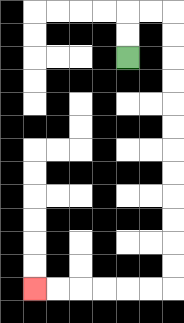{'start': '[5, 2]', 'end': '[1, 12]', 'path_directions': 'U,U,R,R,D,D,D,D,D,D,D,D,D,D,D,D,L,L,L,L,L,L', 'path_coordinates': '[[5, 2], [5, 1], [5, 0], [6, 0], [7, 0], [7, 1], [7, 2], [7, 3], [7, 4], [7, 5], [7, 6], [7, 7], [7, 8], [7, 9], [7, 10], [7, 11], [7, 12], [6, 12], [5, 12], [4, 12], [3, 12], [2, 12], [1, 12]]'}